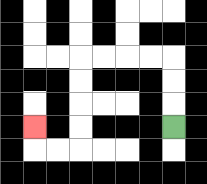{'start': '[7, 5]', 'end': '[1, 5]', 'path_directions': 'U,U,U,L,L,L,L,D,D,D,D,L,L,U', 'path_coordinates': '[[7, 5], [7, 4], [7, 3], [7, 2], [6, 2], [5, 2], [4, 2], [3, 2], [3, 3], [3, 4], [3, 5], [3, 6], [2, 6], [1, 6], [1, 5]]'}